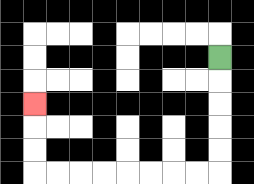{'start': '[9, 2]', 'end': '[1, 4]', 'path_directions': 'D,D,D,D,D,L,L,L,L,L,L,L,L,U,U,U', 'path_coordinates': '[[9, 2], [9, 3], [9, 4], [9, 5], [9, 6], [9, 7], [8, 7], [7, 7], [6, 7], [5, 7], [4, 7], [3, 7], [2, 7], [1, 7], [1, 6], [1, 5], [1, 4]]'}